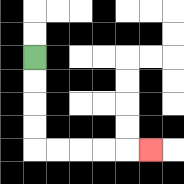{'start': '[1, 2]', 'end': '[6, 6]', 'path_directions': 'D,D,D,D,R,R,R,R,R', 'path_coordinates': '[[1, 2], [1, 3], [1, 4], [1, 5], [1, 6], [2, 6], [3, 6], [4, 6], [5, 6], [6, 6]]'}